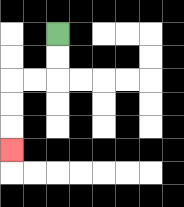{'start': '[2, 1]', 'end': '[0, 6]', 'path_directions': 'D,D,L,L,D,D,D', 'path_coordinates': '[[2, 1], [2, 2], [2, 3], [1, 3], [0, 3], [0, 4], [0, 5], [0, 6]]'}